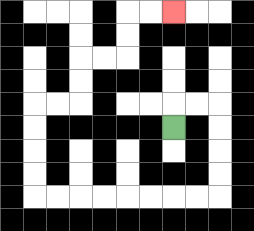{'start': '[7, 5]', 'end': '[7, 0]', 'path_directions': 'U,R,R,D,D,D,D,L,L,L,L,L,L,L,L,U,U,U,U,R,R,U,U,R,R,U,U,R,R', 'path_coordinates': '[[7, 5], [7, 4], [8, 4], [9, 4], [9, 5], [9, 6], [9, 7], [9, 8], [8, 8], [7, 8], [6, 8], [5, 8], [4, 8], [3, 8], [2, 8], [1, 8], [1, 7], [1, 6], [1, 5], [1, 4], [2, 4], [3, 4], [3, 3], [3, 2], [4, 2], [5, 2], [5, 1], [5, 0], [6, 0], [7, 0]]'}